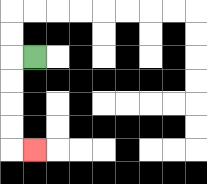{'start': '[1, 2]', 'end': '[1, 6]', 'path_directions': 'L,D,D,D,D,R', 'path_coordinates': '[[1, 2], [0, 2], [0, 3], [0, 4], [0, 5], [0, 6], [1, 6]]'}